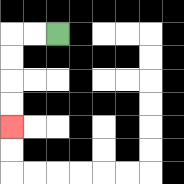{'start': '[2, 1]', 'end': '[0, 5]', 'path_directions': 'L,L,D,D,D,D', 'path_coordinates': '[[2, 1], [1, 1], [0, 1], [0, 2], [0, 3], [0, 4], [0, 5]]'}